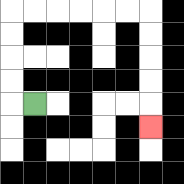{'start': '[1, 4]', 'end': '[6, 5]', 'path_directions': 'L,U,U,U,U,R,R,R,R,R,R,D,D,D,D,D', 'path_coordinates': '[[1, 4], [0, 4], [0, 3], [0, 2], [0, 1], [0, 0], [1, 0], [2, 0], [3, 0], [4, 0], [5, 0], [6, 0], [6, 1], [6, 2], [6, 3], [6, 4], [6, 5]]'}